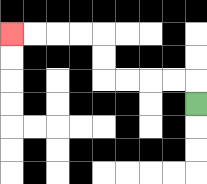{'start': '[8, 4]', 'end': '[0, 1]', 'path_directions': 'U,L,L,L,L,U,U,L,L,L,L', 'path_coordinates': '[[8, 4], [8, 3], [7, 3], [6, 3], [5, 3], [4, 3], [4, 2], [4, 1], [3, 1], [2, 1], [1, 1], [0, 1]]'}